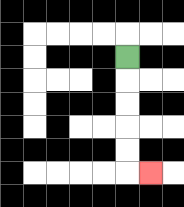{'start': '[5, 2]', 'end': '[6, 7]', 'path_directions': 'D,D,D,D,D,R', 'path_coordinates': '[[5, 2], [5, 3], [5, 4], [5, 5], [5, 6], [5, 7], [6, 7]]'}